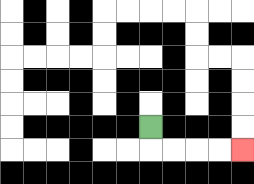{'start': '[6, 5]', 'end': '[10, 6]', 'path_directions': 'D,R,R,R,R', 'path_coordinates': '[[6, 5], [6, 6], [7, 6], [8, 6], [9, 6], [10, 6]]'}